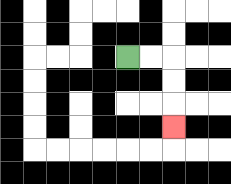{'start': '[5, 2]', 'end': '[7, 5]', 'path_directions': 'R,R,D,D,D', 'path_coordinates': '[[5, 2], [6, 2], [7, 2], [7, 3], [7, 4], [7, 5]]'}